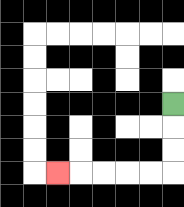{'start': '[7, 4]', 'end': '[2, 7]', 'path_directions': 'D,D,D,L,L,L,L,L', 'path_coordinates': '[[7, 4], [7, 5], [7, 6], [7, 7], [6, 7], [5, 7], [4, 7], [3, 7], [2, 7]]'}